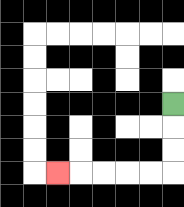{'start': '[7, 4]', 'end': '[2, 7]', 'path_directions': 'D,D,D,L,L,L,L,L', 'path_coordinates': '[[7, 4], [7, 5], [7, 6], [7, 7], [6, 7], [5, 7], [4, 7], [3, 7], [2, 7]]'}